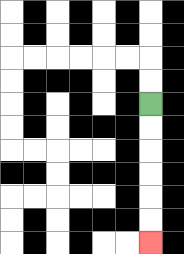{'start': '[6, 4]', 'end': '[6, 10]', 'path_directions': 'D,D,D,D,D,D', 'path_coordinates': '[[6, 4], [6, 5], [6, 6], [6, 7], [6, 8], [6, 9], [6, 10]]'}